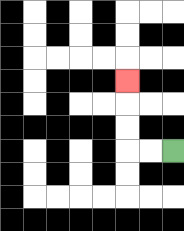{'start': '[7, 6]', 'end': '[5, 3]', 'path_directions': 'L,L,U,U,U', 'path_coordinates': '[[7, 6], [6, 6], [5, 6], [5, 5], [5, 4], [5, 3]]'}